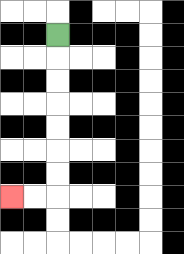{'start': '[2, 1]', 'end': '[0, 8]', 'path_directions': 'D,D,D,D,D,D,D,L,L', 'path_coordinates': '[[2, 1], [2, 2], [2, 3], [2, 4], [2, 5], [2, 6], [2, 7], [2, 8], [1, 8], [0, 8]]'}